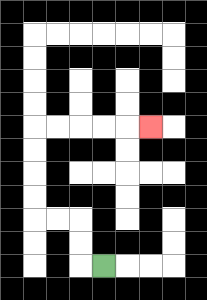{'start': '[4, 11]', 'end': '[6, 5]', 'path_directions': 'L,U,U,L,L,U,U,U,U,R,R,R,R,R', 'path_coordinates': '[[4, 11], [3, 11], [3, 10], [3, 9], [2, 9], [1, 9], [1, 8], [1, 7], [1, 6], [1, 5], [2, 5], [3, 5], [4, 5], [5, 5], [6, 5]]'}